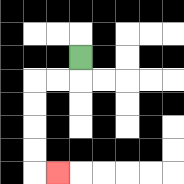{'start': '[3, 2]', 'end': '[2, 7]', 'path_directions': 'D,L,L,D,D,D,D,R', 'path_coordinates': '[[3, 2], [3, 3], [2, 3], [1, 3], [1, 4], [1, 5], [1, 6], [1, 7], [2, 7]]'}